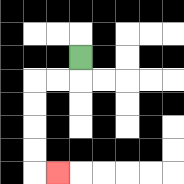{'start': '[3, 2]', 'end': '[2, 7]', 'path_directions': 'D,L,L,D,D,D,D,R', 'path_coordinates': '[[3, 2], [3, 3], [2, 3], [1, 3], [1, 4], [1, 5], [1, 6], [1, 7], [2, 7]]'}